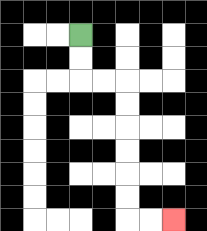{'start': '[3, 1]', 'end': '[7, 9]', 'path_directions': 'D,D,R,R,D,D,D,D,D,D,R,R', 'path_coordinates': '[[3, 1], [3, 2], [3, 3], [4, 3], [5, 3], [5, 4], [5, 5], [5, 6], [5, 7], [5, 8], [5, 9], [6, 9], [7, 9]]'}